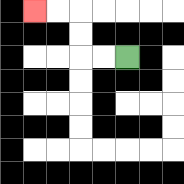{'start': '[5, 2]', 'end': '[1, 0]', 'path_directions': 'L,L,U,U,L,L', 'path_coordinates': '[[5, 2], [4, 2], [3, 2], [3, 1], [3, 0], [2, 0], [1, 0]]'}